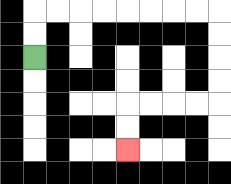{'start': '[1, 2]', 'end': '[5, 6]', 'path_directions': 'U,U,R,R,R,R,R,R,R,R,D,D,D,D,L,L,L,L,D,D', 'path_coordinates': '[[1, 2], [1, 1], [1, 0], [2, 0], [3, 0], [4, 0], [5, 0], [6, 0], [7, 0], [8, 0], [9, 0], [9, 1], [9, 2], [9, 3], [9, 4], [8, 4], [7, 4], [6, 4], [5, 4], [5, 5], [5, 6]]'}